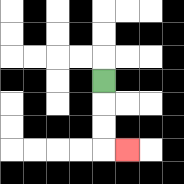{'start': '[4, 3]', 'end': '[5, 6]', 'path_directions': 'D,D,D,R', 'path_coordinates': '[[4, 3], [4, 4], [4, 5], [4, 6], [5, 6]]'}